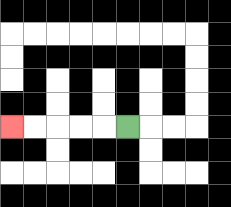{'start': '[5, 5]', 'end': '[0, 5]', 'path_directions': 'L,L,L,L,L', 'path_coordinates': '[[5, 5], [4, 5], [3, 5], [2, 5], [1, 5], [0, 5]]'}